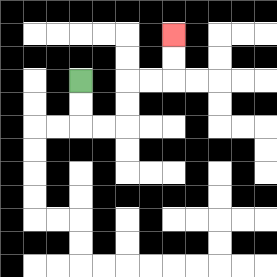{'start': '[3, 3]', 'end': '[7, 1]', 'path_directions': 'D,D,R,R,U,U,R,R,U,U', 'path_coordinates': '[[3, 3], [3, 4], [3, 5], [4, 5], [5, 5], [5, 4], [5, 3], [6, 3], [7, 3], [7, 2], [7, 1]]'}